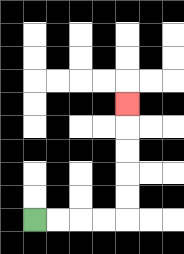{'start': '[1, 9]', 'end': '[5, 4]', 'path_directions': 'R,R,R,R,U,U,U,U,U', 'path_coordinates': '[[1, 9], [2, 9], [3, 9], [4, 9], [5, 9], [5, 8], [5, 7], [5, 6], [5, 5], [5, 4]]'}